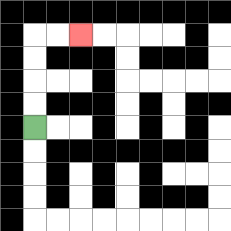{'start': '[1, 5]', 'end': '[3, 1]', 'path_directions': 'U,U,U,U,R,R', 'path_coordinates': '[[1, 5], [1, 4], [1, 3], [1, 2], [1, 1], [2, 1], [3, 1]]'}